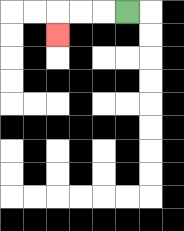{'start': '[5, 0]', 'end': '[2, 1]', 'path_directions': 'L,L,L,D', 'path_coordinates': '[[5, 0], [4, 0], [3, 0], [2, 0], [2, 1]]'}